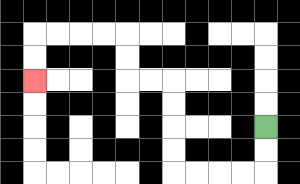{'start': '[11, 5]', 'end': '[1, 3]', 'path_directions': 'D,D,L,L,L,L,U,U,U,U,L,L,U,U,L,L,L,L,D,D', 'path_coordinates': '[[11, 5], [11, 6], [11, 7], [10, 7], [9, 7], [8, 7], [7, 7], [7, 6], [7, 5], [7, 4], [7, 3], [6, 3], [5, 3], [5, 2], [5, 1], [4, 1], [3, 1], [2, 1], [1, 1], [1, 2], [1, 3]]'}